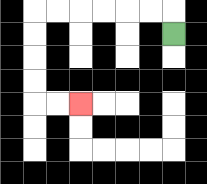{'start': '[7, 1]', 'end': '[3, 4]', 'path_directions': 'U,L,L,L,L,L,L,D,D,D,D,R,R', 'path_coordinates': '[[7, 1], [7, 0], [6, 0], [5, 0], [4, 0], [3, 0], [2, 0], [1, 0], [1, 1], [1, 2], [1, 3], [1, 4], [2, 4], [3, 4]]'}